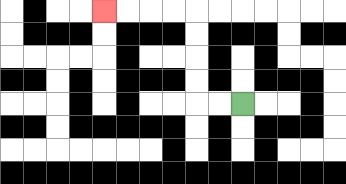{'start': '[10, 4]', 'end': '[4, 0]', 'path_directions': 'L,L,U,U,U,U,L,L,L,L', 'path_coordinates': '[[10, 4], [9, 4], [8, 4], [8, 3], [8, 2], [8, 1], [8, 0], [7, 0], [6, 0], [5, 0], [4, 0]]'}